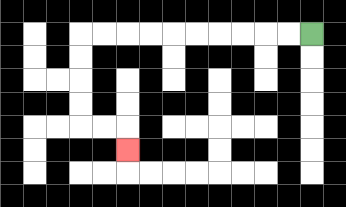{'start': '[13, 1]', 'end': '[5, 6]', 'path_directions': 'L,L,L,L,L,L,L,L,L,L,D,D,D,D,R,R,D', 'path_coordinates': '[[13, 1], [12, 1], [11, 1], [10, 1], [9, 1], [8, 1], [7, 1], [6, 1], [5, 1], [4, 1], [3, 1], [3, 2], [3, 3], [3, 4], [3, 5], [4, 5], [5, 5], [5, 6]]'}